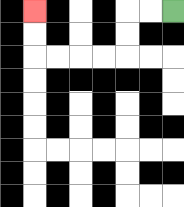{'start': '[7, 0]', 'end': '[1, 0]', 'path_directions': 'L,L,D,D,L,L,L,L,U,U', 'path_coordinates': '[[7, 0], [6, 0], [5, 0], [5, 1], [5, 2], [4, 2], [3, 2], [2, 2], [1, 2], [1, 1], [1, 0]]'}